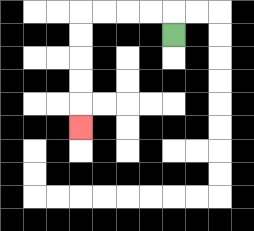{'start': '[7, 1]', 'end': '[3, 5]', 'path_directions': 'U,L,L,L,L,D,D,D,D,D', 'path_coordinates': '[[7, 1], [7, 0], [6, 0], [5, 0], [4, 0], [3, 0], [3, 1], [3, 2], [3, 3], [3, 4], [3, 5]]'}